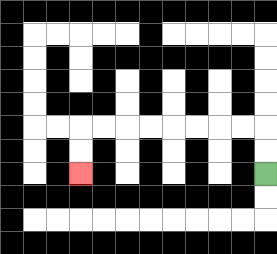{'start': '[11, 7]', 'end': '[3, 7]', 'path_directions': 'U,U,L,L,L,L,L,L,L,L,D,D', 'path_coordinates': '[[11, 7], [11, 6], [11, 5], [10, 5], [9, 5], [8, 5], [7, 5], [6, 5], [5, 5], [4, 5], [3, 5], [3, 6], [3, 7]]'}